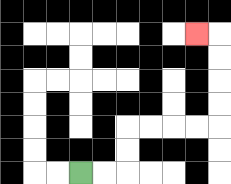{'start': '[3, 7]', 'end': '[8, 1]', 'path_directions': 'R,R,U,U,R,R,R,R,U,U,U,U,L', 'path_coordinates': '[[3, 7], [4, 7], [5, 7], [5, 6], [5, 5], [6, 5], [7, 5], [8, 5], [9, 5], [9, 4], [9, 3], [9, 2], [9, 1], [8, 1]]'}